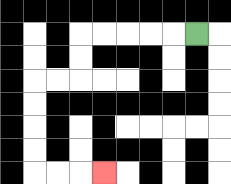{'start': '[8, 1]', 'end': '[4, 7]', 'path_directions': 'L,L,L,L,L,D,D,L,L,D,D,D,D,R,R,R', 'path_coordinates': '[[8, 1], [7, 1], [6, 1], [5, 1], [4, 1], [3, 1], [3, 2], [3, 3], [2, 3], [1, 3], [1, 4], [1, 5], [1, 6], [1, 7], [2, 7], [3, 7], [4, 7]]'}